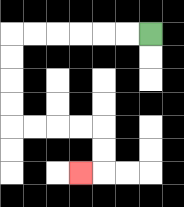{'start': '[6, 1]', 'end': '[3, 7]', 'path_directions': 'L,L,L,L,L,L,D,D,D,D,R,R,R,R,D,D,L', 'path_coordinates': '[[6, 1], [5, 1], [4, 1], [3, 1], [2, 1], [1, 1], [0, 1], [0, 2], [0, 3], [0, 4], [0, 5], [1, 5], [2, 5], [3, 5], [4, 5], [4, 6], [4, 7], [3, 7]]'}